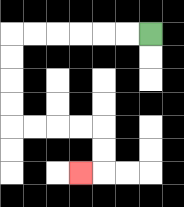{'start': '[6, 1]', 'end': '[3, 7]', 'path_directions': 'L,L,L,L,L,L,D,D,D,D,R,R,R,R,D,D,L', 'path_coordinates': '[[6, 1], [5, 1], [4, 1], [3, 1], [2, 1], [1, 1], [0, 1], [0, 2], [0, 3], [0, 4], [0, 5], [1, 5], [2, 5], [3, 5], [4, 5], [4, 6], [4, 7], [3, 7]]'}